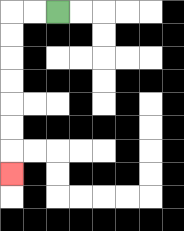{'start': '[2, 0]', 'end': '[0, 7]', 'path_directions': 'L,L,D,D,D,D,D,D,D', 'path_coordinates': '[[2, 0], [1, 0], [0, 0], [0, 1], [0, 2], [0, 3], [0, 4], [0, 5], [0, 6], [0, 7]]'}